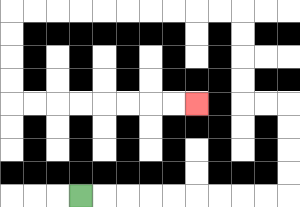{'start': '[3, 8]', 'end': '[8, 4]', 'path_directions': 'R,R,R,R,R,R,R,R,R,U,U,U,U,L,L,U,U,U,U,L,L,L,L,L,L,L,L,L,L,D,D,D,D,R,R,R,R,R,R,R,R', 'path_coordinates': '[[3, 8], [4, 8], [5, 8], [6, 8], [7, 8], [8, 8], [9, 8], [10, 8], [11, 8], [12, 8], [12, 7], [12, 6], [12, 5], [12, 4], [11, 4], [10, 4], [10, 3], [10, 2], [10, 1], [10, 0], [9, 0], [8, 0], [7, 0], [6, 0], [5, 0], [4, 0], [3, 0], [2, 0], [1, 0], [0, 0], [0, 1], [0, 2], [0, 3], [0, 4], [1, 4], [2, 4], [3, 4], [4, 4], [5, 4], [6, 4], [7, 4], [8, 4]]'}